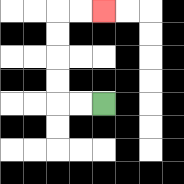{'start': '[4, 4]', 'end': '[4, 0]', 'path_directions': 'L,L,U,U,U,U,R,R', 'path_coordinates': '[[4, 4], [3, 4], [2, 4], [2, 3], [2, 2], [2, 1], [2, 0], [3, 0], [4, 0]]'}